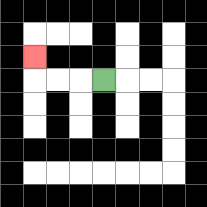{'start': '[4, 3]', 'end': '[1, 2]', 'path_directions': 'L,L,L,U', 'path_coordinates': '[[4, 3], [3, 3], [2, 3], [1, 3], [1, 2]]'}